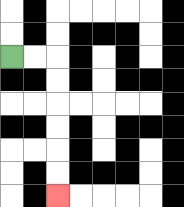{'start': '[0, 2]', 'end': '[2, 8]', 'path_directions': 'R,R,D,D,D,D,D,D', 'path_coordinates': '[[0, 2], [1, 2], [2, 2], [2, 3], [2, 4], [2, 5], [2, 6], [2, 7], [2, 8]]'}